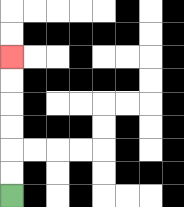{'start': '[0, 8]', 'end': '[0, 2]', 'path_directions': 'U,U,U,U,U,U', 'path_coordinates': '[[0, 8], [0, 7], [0, 6], [0, 5], [0, 4], [0, 3], [0, 2]]'}